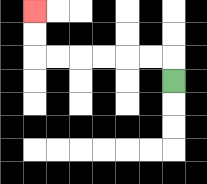{'start': '[7, 3]', 'end': '[1, 0]', 'path_directions': 'U,L,L,L,L,L,L,U,U', 'path_coordinates': '[[7, 3], [7, 2], [6, 2], [5, 2], [4, 2], [3, 2], [2, 2], [1, 2], [1, 1], [1, 0]]'}